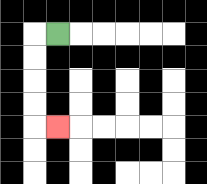{'start': '[2, 1]', 'end': '[2, 5]', 'path_directions': 'L,D,D,D,D,R', 'path_coordinates': '[[2, 1], [1, 1], [1, 2], [1, 3], [1, 4], [1, 5], [2, 5]]'}